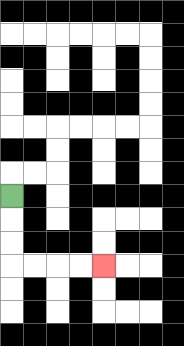{'start': '[0, 8]', 'end': '[4, 11]', 'path_directions': 'D,D,D,R,R,R,R', 'path_coordinates': '[[0, 8], [0, 9], [0, 10], [0, 11], [1, 11], [2, 11], [3, 11], [4, 11]]'}